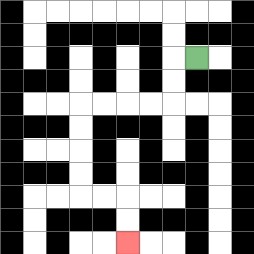{'start': '[8, 2]', 'end': '[5, 10]', 'path_directions': 'L,D,D,L,L,L,L,D,D,D,D,R,R,D,D', 'path_coordinates': '[[8, 2], [7, 2], [7, 3], [7, 4], [6, 4], [5, 4], [4, 4], [3, 4], [3, 5], [3, 6], [3, 7], [3, 8], [4, 8], [5, 8], [5, 9], [5, 10]]'}